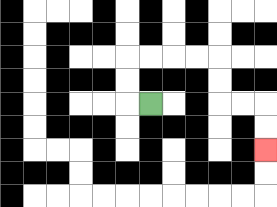{'start': '[6, 4]', 'end': '[11, 6]', 'path_directions': 'L,U,U,R,R,R,R,D,D,R,R,D,D', 'path_coordinates': '[[6, 4], [5, 4], [5, 3], [5, 2], [6, 2], [7, 2], [8, 2], [9, 2], [9, 3], [9, 4], [10, 4], [11, 4], [11, 5], [11, 6]]'}